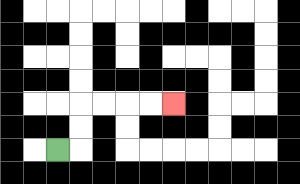{'start': '[2, 6]', 'end': '[7, 4]', 'path_directions': 'R,U,U,R,R,R,R', 'path_coordinates': '[[2, 6], [3, 6], [3, 5], [3, 4], [4, 4], [5, 4], [6, 4], [7, 4]]'}